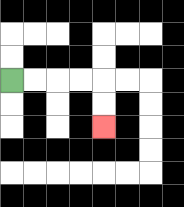{'start': '[0, 3]', 'end': '[4, 5]', 'path_directions': 'R,R,R,R,D,D', 'path_coordinates': '[[0, 3], [1, 3], [2, 3], [3, 3], [4, 3], [4, 4], [4, 5]]'}